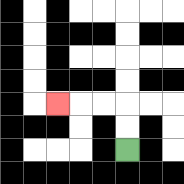{'start': '[5, 6]', 'end': '[2, 4]', 'path_directions': 'U,U,L,L,L', 'path_coordinates': '[[5, 6], [5, 5], [5, 4], [4, 4], [3, 4], [2, 4]]'}